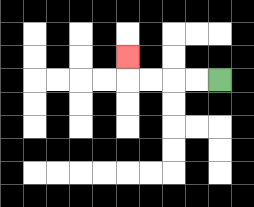{'start': '[9, 3]', 'end': '[5, 2]', 'path_directions': 'L,L,L,L,U', 'path_coordinates': '[[9, 3], [8, 3], [7, 3], [6, 3], [5, 3], [5, 2]]'}